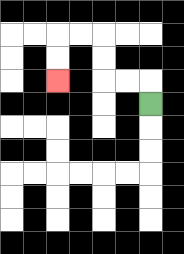{'start': '[6, 4]', 'end': '[2, 3]', 'path_directions': 'U,L,L,U,U,L,L,D,D', 'path_coordinates': '[[6, 4], [6, 3], [5, 3], [4, 3], [4, 2], [4, 1], [3, 1], [2, 1], [2, 2], [2, 3]]'}